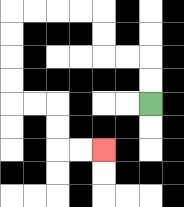{'start': '[6, 4]', 'end': '[4, 6]', 'path_directions': 'U,U,L,L,U,U,L,L,L,L,D,D,D,D,R,R,D,D,R,R', 'path_coordinates': '[[6, 4], [6, 3], [6, 2], [5, 2], [4, 2], [4, 1], [4, 0], [3, 0], [2, 0], [1, 0], [0, 0], [0, 1], [0, 2], [0, 3], [0, 4], [1, 4], [2, 4], [2, 5], [2, 6], [3, 6], [4, 6]]'}